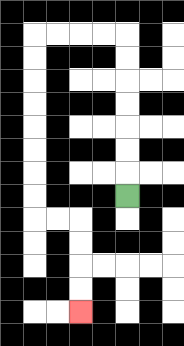{'start': '[5, 8]', 'end': '[3, 13]', 'path_directions': 'U,U,U,U,U,U,U,L,L,L,L,D,D,D,D,D,D,D,D,R,R,D,D,D,D', 'path_coordinates': '[[5, 8], [5, 7], [5, 6], [5, 5], [5, 4], [5, 3], [5, 2], [5, 1], [4, 1], [3, 1], [2, 1], [1, 1], [1, 2], [1, 3], [1, 4], [1, 5], [1, 6], [1, 7], [1, 8], [1, 9], [2, 9], [3, 9], [3, 10], [3, 11], [3, 12], [3, 13]]'}